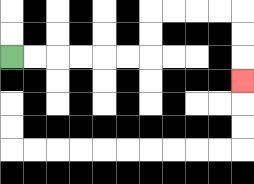{'start': '[0, 2]', 'end': '[10, 3]', 'path_directions': 'R,R,R,R,R,R,U,U,R,R,R,R,D,D,D', 'path_coordinates': '[[0, 2], [1, 2], [2, 2], [3, 2], [4, 2], [5, 2], [6, 2], [6, 1], [6, 0], [7, 0], [8, 0], [9, 0], [10, 0], [10, 1], [10, 2], [10, 3]]'}